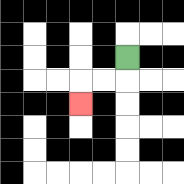{'start': '[5, 2]', 'end': '[3, 4]', 'path_directions': 'D,L,L,D', 'path_coordinates': '[[5, 2], [5, 3], [4, 3], [3, 3], [3, 4]]'}